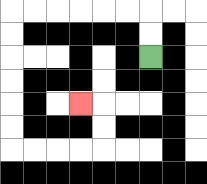{'start': '[6, 2]', 'end': '[3, 4]', 'path_directions': 'U,U,L,L,L,L,L,L,D,D,D,D,D,D,R,R,R,R,U,U,L', 'path_coordinates': '[[6, 2], [6, 1], [6, 0], [5, 0], [4, 0], [3, 0], [2, 0], [1, 0], [0, 0], [0, 1], [0, 2], [0, 3], [0, 4], [0, 5], [0, 6], [1, 6], [2, 6], [3, 6], [4, 6], [4, 5], [4, 4], [3, 4]]'}